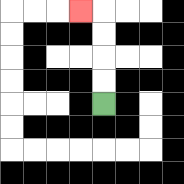{'start': '[4, 4]', 'end': '[3, 0]', 'path_directions': 'U,U,U,U,L', 'path_coordinates': '[[4, 4], [4, 3], [4, 2], [4, 1], [4, 0], [3, 0]]'}